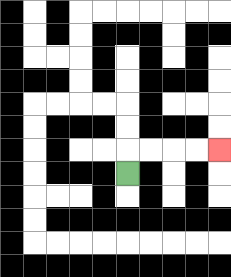{'start': '[5, 7]', 'end': '[9, 6]', 'path_directions': 'U,R,R,R,R', 'path_coordinates': '[[5, 7], [5, 6], [6, 6], [7, 6], [8, 6], [9, 6]]'}